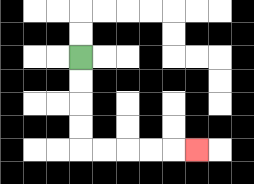{'start': '[3, 2]', 'end': '[8, 6]', 'path_directions': 'D,D,D,D,R,R,R,R,R', 'path_coordinates': '[[3, 2], [3, 3], [3, 4], [3, 5], [3, 6], [4, 6], [5, 6], [6, 6], [7, 6], [8, 6]]'}